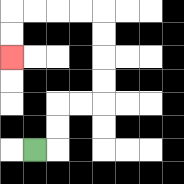{'start': '[1, 6]', 'end': '[0, 2]', 'path_directions': 'R,U,U,R,R,U,U,U,U,L,L,L,L,D,D', 'path_coordinates': '[[1, 6], [2, 6], [2, 5], [2, 4], [3, 4], [4, 4], [4, 3], [4, 2], [4, 1], [4, 0], [3, 0], [2, 0], [1, 0], [0, 0], [0, 1], [0, 2]]'}